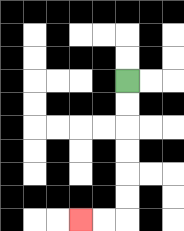{'start': '[5, 3]', 'end': '[3, 9]', 'path_directions': 'D,D,D,D,D,D,L,L', 'path_coordinates': '[[5, 3], [5, 4], [5, 5], [5, 6], [5, 7], [5, 8], [5, 9], [4, 9], [3, 9]]'}